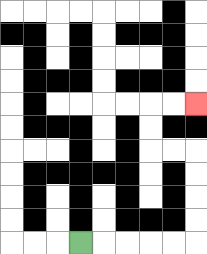{'start': '[3, 10]', 'end': '[8, 4]', 'path_directions': 'R,R,R,R,R,U,U,U,U,L,L,U,U,R,R', 'path_coordinates': '[[3, 10], [4, 10], [5, 10], [6, 10], [7, 10], [8, 10], [8, 9], [8, 8], [8, 7], [8, 6], [7, 6], [6, 6], [6, 5], [6, 4], [7, 4], [8, 4]]'}